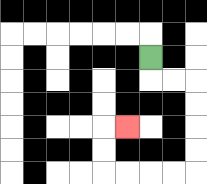{'start': '[6, 2]', 'end': '[5, 5]', 'path_directions': 'D,R,R,D,D,D,D,L,L,L,L,U,U,R', 'path_coordinates': '[[6, 2], [6, 3], [7, 3], [8, 3], [8, 4], [8, 5], [8, 6], [8, 7], [7, 7], [6, 7], [5, 7], [4, 7], [4, 6], [4, 5], [5, 5]]'}